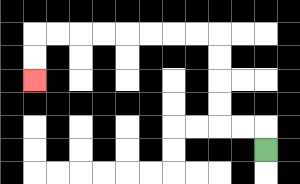{'start': '[11, 6]', 'end': '[1, 3]', 'path_directions': 'U,L,L,U,U,U,U,L,L,L,L,L,L,L,L,D,D', 'path_coordinates': '[[11, 6], [11, 5], [10, 5], [9, 5], [9, 4], [9, 3], [9, 2], [9, 1], [8, 1], [7, 1], [6, 1], [5, 1], [4, 1], [3, 1], [2, 1], [1, 1], [1, 2], [1, 3]]'}